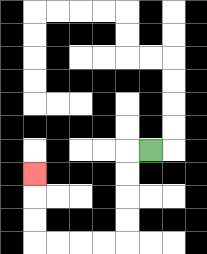{'start': '[6, 6]', 'end': '[1, 7]', 'path_directions': 'L,D,D,D,D,L,L,L,L,U,U,U', 'path_coordinates': '[[6, 6], [5, 6], [5, 7], [5, 8], [5, 9], [5, 10], [4, 10], [3, 10], [2, 10], [1, 10], [1, 9], [1, 8], [1, 7]]'}